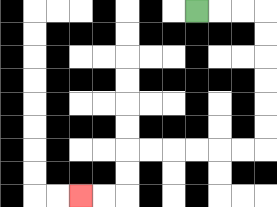{'start': '[8, 0]', 'end': '[3, 8]', 'path_directions': 'R,R,R,D,D,D,D,D,D,L,L,L,L,L,L,D,D,L,L', 'path_coordinates': '[[8, 0], [9, 0], [10, 0], [11, 0], [11, 1], [11, 2], [11, 3], [11, 4], [11, 5], [11, 6], [10, 6], [9, 6], [8, 6], [7, 6], [6, 6], [5, 6], [5, 7], [5, 8], [4, 8], [3, 8]]'}